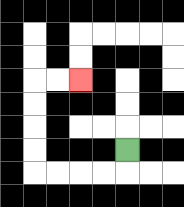{'start': '[5, 6]', 'end': '[3, 3]', 'path_directions': 'D,L,L,L,L,U,U,U,U,R,R', 'path_coordinates': '[[5, 6], [5, 7], [4, 7], [3, 7], [2, 7], [1, 7], [1, 6], [1, 5], [1, 4], [1, 3], [2, 3], [3, 3]]'}